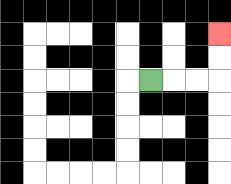{'start': '[6, 3]', 'end': '[9, 1]', 'path_directions': 'R,R,R,U,U', 'path_coordinates': '[[6, 3], [7, 3], [8, 3], [9, 3], [9, 2], [9, 1]]'}